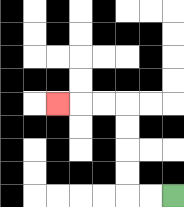{'start': '[7, 8]', 'end': '[2, 4]', 'path_directions': 'L,L,U,U,U,U,L,L,L', 'path_coordinates': '[[7, 8], [6, 8], [5, 8], [5, 7], [5, 6], [5, 5], [5, 4], [4, 4], [3, 4], [2, 4]]'}